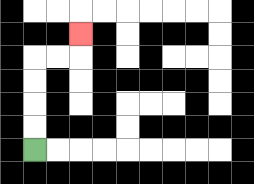{'start': '[1, 6]', 'end': '[3, 1]', 'path_directions': 'U,U,U,U,R,R,U', 'path_coordinates': '[[1, 6], [1, 5], [1, 4], [1, 3], [1, 2], [2, 2], [3, 2], [3, 1]]'}